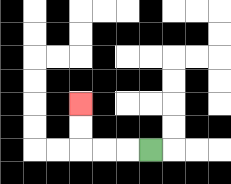{'start': '[6, 6]', 'end': '[3, 4]', 'path_directions': 'L,L,L,U,U', 'path_coordinates': '[[6, 6], [5, 6], [4, 6], [3, 6], [3, 5], [3, 4]]'}